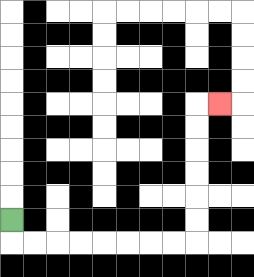{'start': '[0, 9]', 'end': '[9, 4]', 'path_directions': 'D,R,R,R,R,R,R,R,R,U,U,U,U,U,U,R', 'path_coordinates': '[[0, 9], [0, 10], [1, 10], [2, 10], [3, 10], [4, 10], [5, 10], [6, 10], [7, 10], [8, 10], [8, 9], [8, 8], [8, 7], [8, 6], [8, 5], [8, 4], [9, 4]]'}